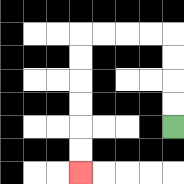{'start': '[7, 5]', 'end': '[3, 7]', 'path_directions': 'U,U,U,U,L,L,L,L,D,D,D,D,D,D', 'path_coordinates': '[[7, 5], [7, 4], [7, 3], [7, 2], [7, 1], [6, 1], [5, 1], [4, 1], [3, 1], [3, 2], [3, 3], [3, 4], [3, 5], [3, 6], [3, 7]]'}